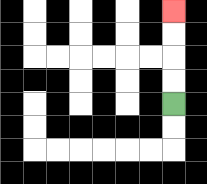{'start': '[7, 4]', 'end': '[7, 0]', 'path_directions': 'U,U,U,U', 'path_coordinates': '[[7, 4], [7, 3], [7, 2], [7, 1], [7, 0]]'}